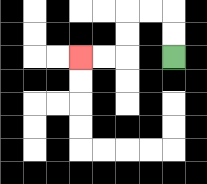{'start': '[7, 2]', 'end': '[3, 2]', 'path_directions': 'U,U,L,L,D,D,L,L', 'path_coordinates': '[[7, 2], [7, 1], [7, 0], [6, 0], [5, 0], [5, 1], [5, 2], [4, 2], [3, 2]]'}